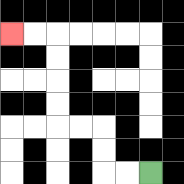{'start': '[6, 7]', 'end': '[0, 1]', 'path_directions': 'L,L,U,U,L,L,U,U,U,U,L,L', 'path_coordinates': '[[6, 7], [5, 7], [4, 7], [4, 6], [4, 5], [3, 5], [2, 5], [2, 4], [2, 3], [2, 2], [2, 1], [1, 1], [0, 1]]'}